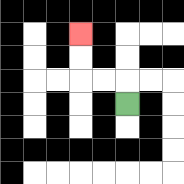{'start': '[5, 4]', 'end': '[3, 1]', 'path_directions': 'U,L,L,U,U', 'path_coordinates': '[[5, 4], [5, 3], [4, 3], [3, 3], [3, 2], [3, 1]]'}